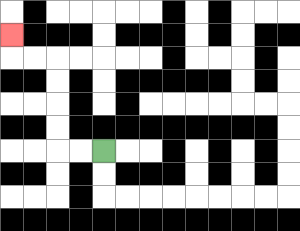{'start': '[4, 6]', 'end': '[0, 1]', 'path_directions': 'L,L,U,U,U,U,L,L,U', 'path_coordinates': '[[4, 6], [3, 6], [2, 6], [2, 5], [2, 4], [2, 3], [2, 2], [1, 2], [0, 2], [0, 1]]'}